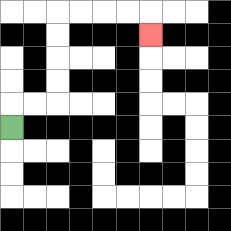{'start': '[0, 5]', 'end': '[6, 1]', 'path_directions': 'U,R,R,U,U,U,U,R,R,R,R,D', 'path_coordinates': '[[0, 5], [0, 4], [1, 4], [2, 4], [2, 3], [2, 2], [2, 1], [2, 0], [3, 0], [4, 0], [5, 0], [6, 0], [6, 1]]'}